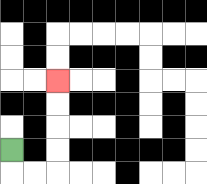{'start': '[0, 6]', 'end': '[2, 3]', 'path_directions': 'D,R,R,U,U,U,U', 'path_coordinates': '[[0, 6], [0, 7], [1, 7], [2, 7], [2, 6], [2, 5], [2, 4], [2, 3]]'}